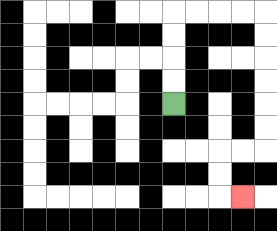{'start': '[7, 4]', 'end': '[10, 8]', 'path_directions': 'U,U,U,U,R,R,R,R,D,D,D,D,D,D,L,L,D,D,R', 'path_coordinates': '[[7, 4], [7, 3], [7, 2], [7, 1], [7, 0], [8, 0], [9, 0], [10, 0], [11, 0], [11, 1], [11, 2], [11, 3], [11, 4], [11, 5], [11, 6], [10, 6], [9, 6], [9, 7], [9, 8], [10, 8]]'}